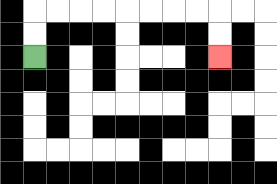{'start': '[1, 2]', 'end': '[9, 2]', 'path_directions': 'U,U,R,R,R,R,R,R,R,R,D,D', 'path_coordinates': '[[1, 2], [1, 1], [1, 0], [2, 0], [3, 0], [4, 0], [5, 0], [6, 0], [7, 0], [8, 0], [9, 0], [9, 1], [9, 2]]'}